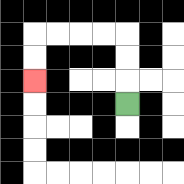{'start': '[5, 4]', 'end': '[1, 3]', 'path_directions': 'U,U,U,L,L,L,L,D,D', 'path_coordinates': '[[5, 4], [5, 3], [5, 2], [5, 1], [4, 1], [3, 1], [2, 1], [1, 1], [1, 2], [1, 3]]'}